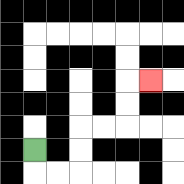{'start': '[1, 6]', 'end': '[6, 3]', 'path_directions': 'D,R,R,U,U,R,R,U,U,R', 'path_coordinates': '[[1, 6], [1, 7], [2, 7], [3, 7], [3, 6], [3, 5], [4, 5], [5, 5], [5, 4], [5, 3], [6, 3]]'}